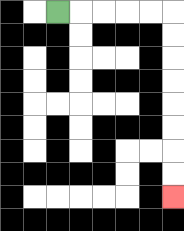{'start': '[2, 0]', 'end': '[7, 8]', 'path_directions': 'R,R,R,R,R,D,D,D,D,D,D,D,D', 'path_coordinates': '[[2, 0], [3, 0], [4, 0], [5, 0], [6, 0], [7, 0], [7, 1], [7, 2], [7, 3], [7, 4], [7, 5], [7, 6], [7, 7], [7, 8]]'}